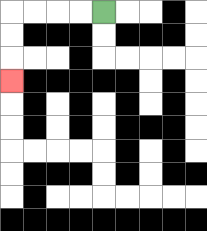{'start': '[4, 0]', 'end': '[0, 3]', 'path_directions': 'L,L,L,L,D,D,D', 'path_coordinates': '[[4, 0], [3, 0], [2, 0], [1, 0], [0, 0], [0, 1], [0, 2], [0, 3]]'}